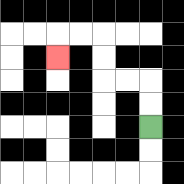{'start': '[6, 5]', 'end': '[2, 2]', 'path_directions': 'U,U,L,L,U,U,L,L,D', 'path_coordinates': '[[6, 5], [6, 4], [6, 3], [5, 3], [4, 3], [4, 2], [4, 1], [3, 1], [2, 1], [2, 2]]'}